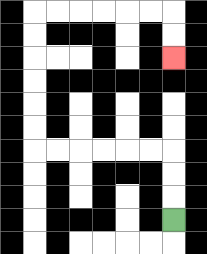{'start': '[7, 9]', 'end': '[7, 2]', 'path_directions': 'U,U,U,L,L,L,L,L,L,U,U,U,U,U,U,R,R,R,R,R,R,D,D', 'path_coordinates': '[[7, 9], [7, 8], [7, 7], [7, 6], [6, 6], [5, 6], [4, 6], [3, 6], [2, 6], [1, 6], [1, 5], [1, 4], [1, 3], [1, 2], [1, 1], [1, 0], [2, 0], [3, 0], [4, 0], [5, 0], [6, 0], [7, 0], [7, 1], [7, 2]]'}